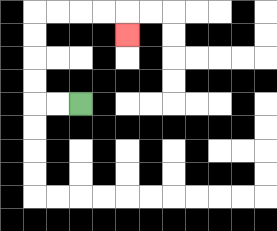{'start': '[3, 4]', 'end': '[5, 1]', 'path_directions': 'L,L,U,U,U,U,R,R,R,R,D', 'path_coordinates': '[[3, 4], [2, 4], [1, 4], [1, 3], [1, 2], [1, 1], [1, 0], [2, 0], [3, 0], [4, 0], [5, 0], [5, 1]]'}